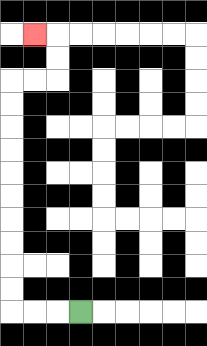{'start': '[3, 13]', 'end': '[1, 1]', 'path_directions': 'L,L,L,U,U,U,U,U,U,U,U,U,U,R,R,U,U,L', 'path_coordinates': '[[3, 13], [2, 13], [1, 13], [0, 13], [0, 12], [0, 11], [0, 10], [0, 9], [0, 8], [0, 7], [0, 6], [0, 5], [0, 4], [0, 3], [1, 3], [2, 3], [2, 2], [2, 1], [1, 1]]'}